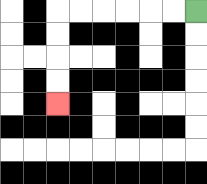{'start': '[8, 0]', 'end': '[2, 4]', 'path_directions': 'L,L,L,L,L,L,D,D,D,D', 'path_coordinates': '[[8, 0], [7, 0], [6, 0], [5, 0], [4, 0], [3, 0], [2, 0], [2, 1], [2, 2], [2, 3], [2, 4]]'}